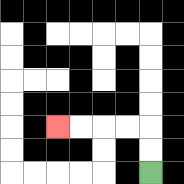{'start': '[6, 7]', 'end': '[2, 5]', 'path_directions': 'U,U,L,L,L,L', 'path_coordinates': '[[6, 7], [6, 6], [6, 5], [5, 5], [4, 5], [3, 5], [2, 5]]'}